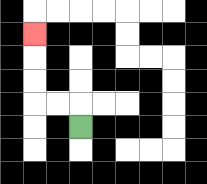{'start': '[3, 5]', 'end': '[1, 1]', 'path_directions': 'U,L,L,U,U,U', 'path_coordinates': '[[3, 5], [3, 4], [2, 4], [1, 4], [1, 3], [1, 2], [1, 1]]'}